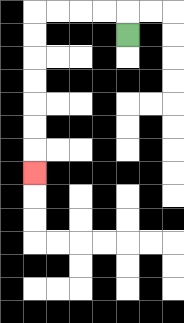{'start': '[5, 1]', 'end': '[1, 7]', 'path_directions': 'U,L,L,L,L,D,D,D,D,D,D,D', 'path_coordinates': '[[5, 1], [5, 0], [4, 0], [3, 0], [2, 0], [1, 0], [1, 1], [1, 2], [1, 3], [1, 4], [1, 5], [1, 6], [1, 7]]'}